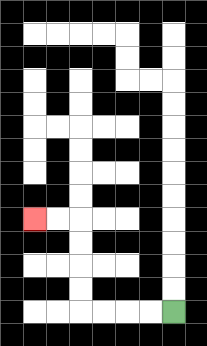{'start': '[7, 13]', 'end': '[1, 9]', 'path_directions': 'L,L,L,L,U,U,U,U,L,L', 'path_coordinates': '[[7, 13], [6, 13], [5, 13], [4, 13], [3, 13], [3, 12], [3, 11], [3, 10], [3, 9], [2, 9], [1, 9]]'}